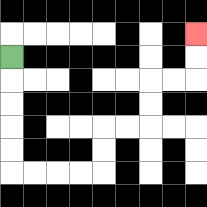{'start': '[0, 2]', 'end': '[8, 1]', 'path_directions': 'D,D,D,D,D,R,R,R,R,U,U,R,R,U,U,R,R,U,U', 'path_coordinates': '[[0, 2], [0, 3], [0, 4], [0, 5], [0, 6], [0, 7], [1, 7], [2, 7], [3, 7], [4, 7], [4, 6], [4, 5], [5, 5], [6, 5], [6, 4], [6, 3], [7, 3], [8, 3], [8, 2], [8, 1]]'}